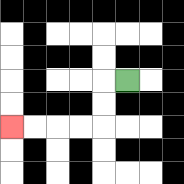{'start': '[5, 3]', 'end': '[0, 5]', 'path_directions': 'L,D,D,L,L,L,L', 'path_coordinates': '[[5, 3], [4, 3], [4, 4], [4, 5], [3, 5], [2, 5], [1, 5], [0, 5]]'}